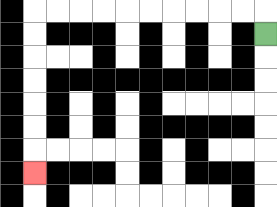{'start': '[11, 1]', 'end': '[1, 7]', 'path_directions': 'U,L,L,L,L,L,L,L,L,L,L,D,D,D,D,D,D,D', 'path_coordinates': '[[11, 1], [11, 0], [10, 0], [9, 0], [8, 0], [7, 0], [6, 0], [5, 0], [4, 0], [3, 0], [2, 0], [1, 0], [1, 1], [1, 2], [1, 3], [1, 4], [1, 5], [1, 6], [1, 7]]'}